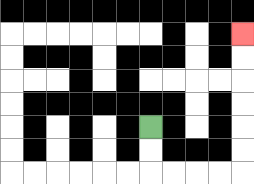{'start': '[6, 5]', 'end': '[10, 1]', 'path_directions': 'D,D,R,R,R,R,U,U,U,U,U,U', 'path_coordinates': '[[6, 5], [6, 6], [6, 7], [7, 7], [8, 7], [9, 7], [10, 7], [10, 6], [10, 5], [10, 4], [10, 3], [10, 2], [10, 1]]'}